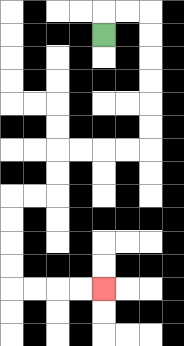{'start': '[4, 1]', 'end': '[4, 12]', 'path_directions': 'U,R,R,D,D,D,D,D,D,L,L,L,L,D,D,L,L,D,D,D,D,R,R,R,R', 'path_coordinates': '[[4, 1], [4, 0], [5, 0], [6, 0], [6, 1], [6, 2], [6, 3], [6, 4], [6, 5], [6, 6], [5, 6], [4, 6], [3, 6], [2, 6], [2, 7], [2, 8], [1, 8], [0, 8], [0, 9], [0, 10], [0, 11], [0, 12], [1, 12], [2, 12], [3, 12], [4, 12]]'}